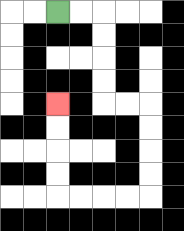{'start': '[2, 0]', 'end': '[2, 4]', 'path_directions': 'R,R,D,D,D,D,R,R,D,D,D,D,L,L,L,L,U,U,U,U', 'path_coordinates': '[[2, 0], [3, 0], [4, 0], [4, 1], [4, 2], [4, 3], [4, 4], [5, 4], [6, 4], [6, 5], [6, 6], [6, 7], [6, 8], [5, 8], [4, 8], [3, 8], [2, 8], [2, 7], [2, 6], [2, 5], [2, 4]]'}